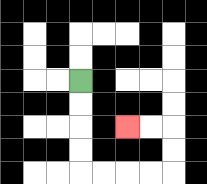{'start': '[3, 3]', 'end': '[5, 5]', 'path_directions': 'D,D,D,D,R,R,R,R,U,U,L,L', 'path_coordinates': '[[3, 3], [3, 4], [3, 5], [3, 6], [3, 7], [4, 7], [5, 7], [6, 7], [7, 7], [7, 6], [7, 5], [6, 5], [5, 5]]'}